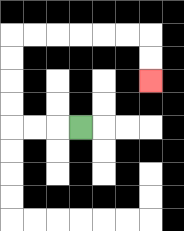{'start': '[3, 5]', 'end': '[6, 3]', 'path_directions': 'L,L,L,U,U,U,U,R,R,R,R,R,R,D,D', 'path_coordinates': '[[3, 5], [2, 5], [1, 5], [0, 5], [0, 4], [0, 3], [0, 2], [0, 1], [1, 1], [2, 1], [3, 1], [4, 1], [5, 1], [6, 1], [6, 2], [6, 3]]'}